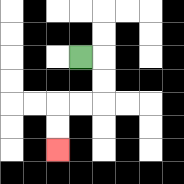{'start': '[3, 2]', 'end': '[2, 6]', 'path_directions': 'R,D,D,L,L,D,D', 'path_coordinates': '[[3, 2], [4, 2], [4, 3], [4, 4], [3, 4], [2, 4], [2, 5], [2, 6]]'}